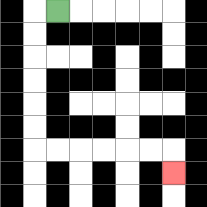{'start': '[2, 0]', 'end': '[7, 7]', 'path_directions': 'L,D,D,D,D,D,D,R,R,R,R,R,R,D', 'path_coordinates': '[[2, 0], [1, 0], [1, 1], [1, 2], [1, 3], [1, 4], [1, 5], [1, 6], [2, 6], [3, 6], [4, 6], [5, 6], [6, 6], [7, 6], [7, 7]]'}